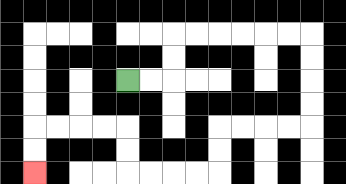{'start': '[5, 3]', 'end': '[1, 7]', 'path_directions': 'R,R,U,U,R,R,R,R,R,R,D,D,D,D,L,L,L,L,D,D,L,L,L,L,U,U,L,L,L,L,D,D', 'path_coordinates': '[[5, 3], [6, 3], [7, 3], [7, 2], [7, 1], [8, 1], [9, 1], [10, 1], [11, 1], [12, 1], [13, 1], [13, 2], [13, 3], [13, 4], [13, 5], [12, 5], [11, 5], [10, 5], [9, 5], [9, 6], [9, 7], [8, 7], [7, 7], [6, 7], [5, 7], [5, 6], [5, 5], [4, 5], [3, 5], [2, 5], [1, 5], [1, 6], [1, 7]]'}